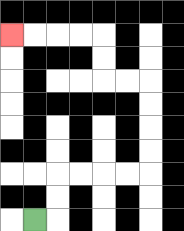{'start': '[1, 9]', 'end': '[0, 1]', 'path_directions': 'R,U,U,R,R,R,R,U,U,U,U,L,L,U,U,L,L,L,L', 'path_coordinates': '[[1, 9], [2, 9], [2, 8], [2, 7], [3, 7], [4, 7], [5, 7], [6, 7], [6, 6], [6, 5], [6, 4], [6, 3], [5, 3], [4, 3], [4, 2], [4, 1], [3, 1], [2, 1], [1, 1], [0, 1]]'}